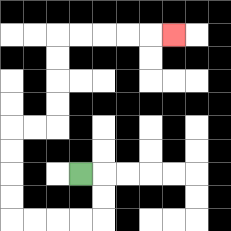{'start': '[3, 7]', 'end': '[7, 1]', 'path_directions': 'R,D,D,L,L,L,L,U,U,U,U,R,R,U,U,U,U,R,R,R,R,R', 'path_coordinates': '[[3, 7], [4, 7], [4, 8], [4, 9], [3, 9], [2, 9], [1, 9], [0, 9], [0, 8], [0, 7], [0, 6], [0, 5], [1, 5], [2, 5], [2, 4], [2, 3], [2, 2], [2, 1], [3, 1], [4, 1], [5, 1], [6, 1], [7, 1]]'}